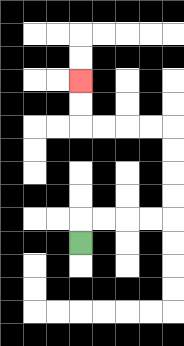{'start': '[3, 10]', 'end': '[3, 3]', 'path_directions': 'U,R,R,R,R,U,U,U,U,L,L,L,L,U,U', 'path_coordinates': '[[3, 10], [3, 9], [4, 9], [5, 9], [6, 9], [7, 9], [7, 8], [7, 7], [7, 6], [7, 5], [6, 5], [5, 5], [4, 5], [3, 5], [3, 4], [3, 3]]'}